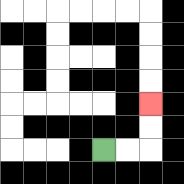{'start': '[4, 6]', 'end': '[6, 4]', 'path_directions': 'R,R,U,U', 'path_coordinates': '[[4, 6], [5, 6], [6, 6], [6, 5], [6, 4]]'}